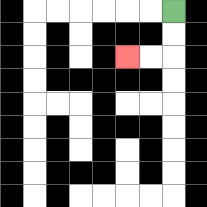{'start': '[7, 0]', 'end': '[5, 2]', 'path_directions': 'D,D,L,L', 'path_coordinates': '[[7, 0], [7, 1], [7, 2], [6, 2], [5, 2]]'}